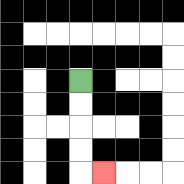{'start': '[3, 3]', 'end': '[4, 7]', 'path_directions': 'D,D,D,D,R', 'path_coordinates': '[[3, 3], [3, 4], [3, 5], [3, 6], [3, 7], [4, 7]]'}